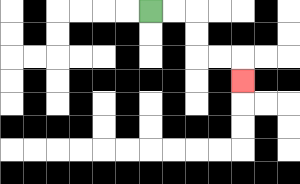{'start': '[6, 0]', 'end': '[10, 3]', 'path_directions': 'R,R,D,D,R,R,D', 'path_coordinates': '[[6, 0], [7, 0], [8, 0], [8, 1], [8, 2], [9, 2], [10, 2], [10, 3]]'}